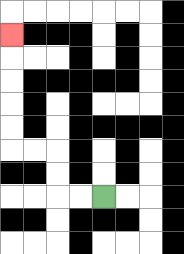{'start': '[4, 8]', 'end': '[0, 1]', 'path_directions': 'L,L,U,U,L,L,U,U,U,U,U', 'path_coordinates': '[[4, 8], [3, 8], [2, 8], [2, 7], [2, 6], [1, 6], [0, 6], [0, 5], [0, 4], [0, 3], [0, 2], [0, 1]]'}